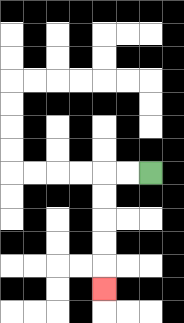{'start': '[6, 7]', 'end': '[4, 12]', 'path_directions': 'L,L,D,D,D,D,D', 'path_coordinates': '[[6, 7], [5, 7], [4, 7], [4, 8], [4, 9], [4, 10], [4, 11], [4, 12]]'}